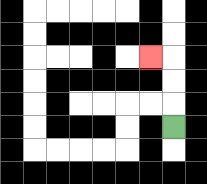{'start': '[7, 5]', 'end': '[6, 2]', 'path_directions': 'U,U,U,L', 'path_coordinates': '[[7, 5], [7, 4], [7, 3], [7, 2], [6, 2]]'}